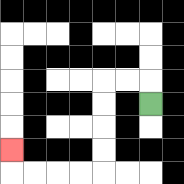{'start': '[6, 4]', 'end': '[0, 6]', 'path_directions': 'U,L,L,D,D,D,D,L,L,L,L,U', 'path_coordinates': '[[6, 4], [6, 3], [5, 3], [4, 3], [4, 4], [4, 5], [4, 6], [4, 7], [3, 7], [2, 7], [1, 7], [0, 7], [0, 6]]'}